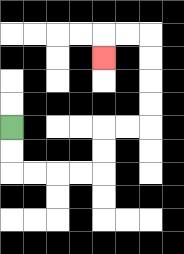{'start': '[0, 5]', 'end': '[4, 2]', 'path_directions': 'D,D,R,R,R,R,U,U,R,R,U,U,U,U,L,L,D', 'path_coordinates': '[[0, 5], [0, 6], [0, 7], [1, 7], [2, 7], [3, 7], [4, 7], [4, 6], [4, 5], [5, 5], [6, 5], [6, 4], [6, 3], [6, 2], [6, 1], [5, 1], [4, 1], [4, 2]]'}